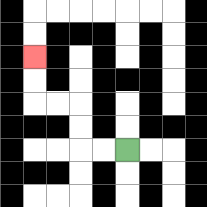{'start': '[5, 6]', 'end': '[1, 2]', 'path_directions': 'L,L,U,U,L,L,U,U', 'path_coordinates': '[[5, 6], [4, 6], [3, 6], [3, 5], [3, 4], [2, 4], [1, 4], [1, 3], [1, 2]]'}